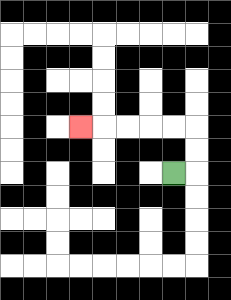{'start': '[7, 7]', 'end': '[3, 5]', 'path_directions': 'R,U,U,L,L,L,L,L', 'path_coordinates': '[[7, 7], [8, 7], [8, 6], [8, 5], [7, 5], [6, 5], [5, 5], [4, 5], [3, 5]]'}